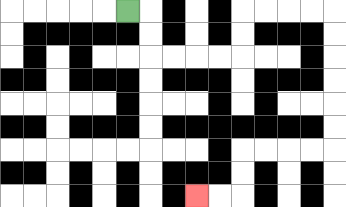{'start': '[5, 0]', 'end': '[8, 8]', 'path_directions': 'R,D,D,R,R,R,R,U,U,R,R,R,R,D,D,D,D,D,D,L,L,L,L,D,D,L,L', 'path_coordinates': '[[5, 0], [6, 0], [6, 1], [6, 2], [7, 2], [8, 2], [9, 2], [10, 2], [10, 1], [10, 0], [11, 0], [12, 0], [13, 0], [14, 0], [14, 1], [14, 2], [14, 3], [14, 4], [14, 5], [14, 6], [13, 6], [12, 6], [11, 6], [10, 6], [10, 7], [10, 8], [9, 8], [8, 8]]'}